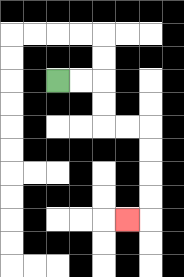{'start': '[2, 3]', 'end': '[5, 9]', 'path_directions': 'R,R,D,D,R,R,D,D,D,D,L', 'path_coordinates': '[[2, 3], [3, 3], [4, 3], [4, 4], [4, 5], [5, 5], [6, 5], [6, 6], [6, 7], [6, 8], [6, 9], [5, 9]]'}